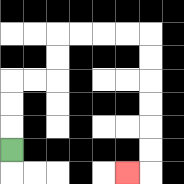{'start': '[0, 6]', 'end': '[5, 7]', 'path_directions': 'U,U,U,R,R,U,U,R,R,R,R,D,D,D,D,D,D,L', 'path_coordinates': '[[0, 6], [0, 5], [0, 4], [0, 3], [1, 3], [2, 3], [2, 2], [2, 1], [3, 1], [4, 1], [5, 1], [6, 1], [6, 2], [6, 3], [6, 4], [6, 5], [6, 6], [6, 7], [5, 7]]'}